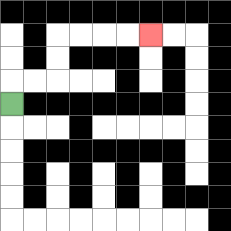{'start': '[0, 4]', 'end': '[6, 1]', 'path_directions': 'U,R,R,U,U,R,R,R,R', 'path_coordinates': '[[0, 4], [0, 3], [1, 3], [2, 3], [2, 2], [2, 1], [3, 1], [4, 1], [5, 1], [6, 1]]'}